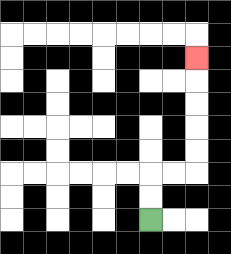{'start': '[6, 9]', 'end': '[8, 2]', 'path_directions': 'U,U,R,R,U,U,U,U,U', 'path_coordinates': '[[6, 9], [6, 8], [6, 7], [7, 7], [8, 7], [8, 6], [8, 5], [8, 4], [8, 3], [8, 2]]'}